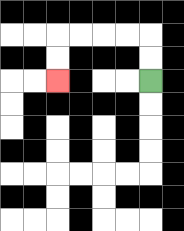{'start': '[6, 3]', 'end': '[2, 3]', 'path_directions': 'U,U,L,L,L,L,D,D', 'path_coordinates': '[[6, 3], [6, 2], [6, 1], [5, 1], [4, 1], [3, 1], [2, 1], [2, 2], [2, 3]]'}